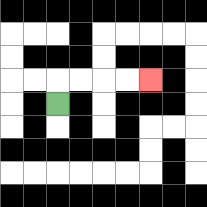{'start': '[2, 4]', 'end': '[6, 3]', 'path_directions': 'U,R,R,R,R', 'path_coordinates': '[[2, 4], [2, 3], [3, 3], [4, 3], [5, 3], [6, 3]]'}